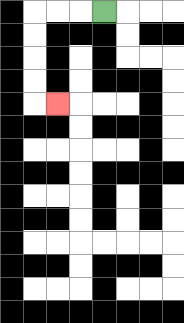{'start': '[4, 0]', 'end': '[2, 4]', 'path_directions': 'L,L,L,D,D,D,D,R', 'path_coordinates': '[[4, 0], [3, 0], [2, 0], [1, 0], [1, 1], [1, 2], [1, 3], [1, 4], [2, 4]]'}